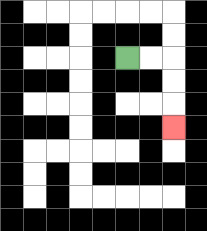{'start': '[5, 2]', 'end': '[7, 5]', 'path_directions': 'R,R,D,D,D', 'path_coordinates': '[[5, 2], [6, 2], [7, 2], [7, 3], [7, 4], [7, 5]]'}